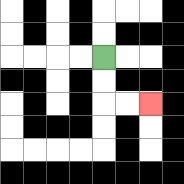{'start': '[4, 2]', 'end': '[6, 4]', 'path_directions': 'D,D,R,R', 'path_coordinates': '[[4, 2], [4, 3], [4, 4], [5, 4], [6, 4]]'}